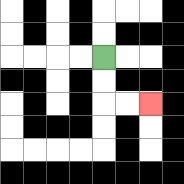{'start': '[4, 2]', 'end': '[6, 4]', 'path_directions': 'D,D,R,R', 'path_coordinates': '[[4, 2], [4, 3], [4, 4], [5, 4], [6, 4]]'}